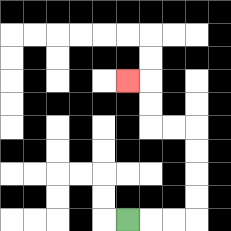{'start': '[5, 9]', 'end': '[5, 3]', 'path_directions': 'R,R,R,U,U,U,U,L,L,U,U,L', 'path_coordinates': '[[5, 9], [6, 9], [7, 9], [8, 9], [8, 8], [8, 7], [8, 6], [8, 5], [7, 5], [6, 5], [6, 4], [6, 3], [5, 3]]'}